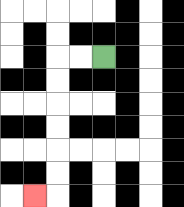{'start': '[4, 2]', 'end': '[1, 8]', 'path_directions': 'L,L,D,D,D,D,D,D,L', 'path_coordinates': '[[4, 2], [3, 2], [2, 2], [2, 3], [2, 4], [2, 5], [2, 6], [2, 7], [2, 8], [1, 8]]'}